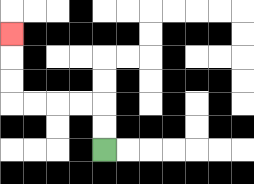{'start': '[4, 6]', 'end': '[0, 1]', 'path_directions': 'U,U,L,L,L,L,U,U,U', 'path_coordinates': '[[4, 6], [4, 5], [4, 4], [3, 4], [2, 4], [1, 4], [0, 4], [0, 3], [0, 2], [0, 1]]'}